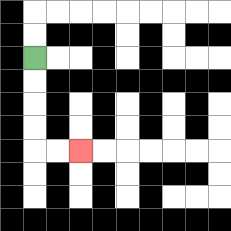{'start': '[1, 2]', 'end': '[3, 6]', 'path_directions': 'D,D,D,D,R,R', 'path_coordinates': '[[1, 2], [1, 3], [1, 4], [1, 5], [1, 6], [2, 6], [3, 6]]'}